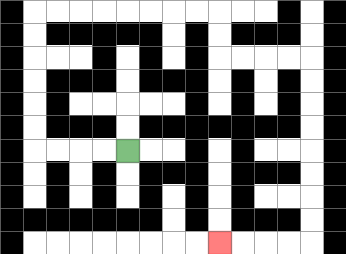{'start': '[5, 6]', 'end': '[9, 10]', 'path_directions': 'L,L,L,L,U,U,U,U,U,U,R,R,R,R,R,R,R,R,D,D,R,R,R,R,D,D,D,D,D,D,D,D,L,L,L,L', 'path_coordinates': '[[5, 6], [4, 6], [3, 6], [2, 6], [1, 6], [1, 5], [1, 4], [1, 3], [1, 2], [1, 1], [1, 0], [2, 0], [3, 0], [4, 0], [5, 0], [6, 0], [7, 0], [8, 0], [9, 0], [9, 1], [9, 2], [10, 2], [11, 2], [12, 2], [13, 2], [13, 3], [13, 4], [13, 5], [13, 6], [13, 7], [13, 8], [13, 9], [13, 10], [12, 10], [11, 10], [10, 10], [9, 10]]'}